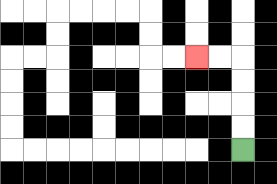{'start': '[10, 6]', 'end': '[8, 2]', 'path_directions': 'U,U,U,U,L,L', 'path_coordinates': '[[10, 6], [10, 5], [10, 4], [10, 3], [10, 2], [9, 2], [8, 2]]'}